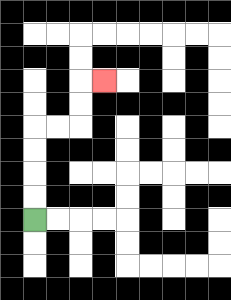{'start': '[1, 9]', 'end': '[4, 3]', 'path_directions': 'U,U,U,U,R,R,U,U,R', 'path_coordinates': '[[1, 9], [1, 8], [1, 7], [1, 6], [1, 5], [2, 5], [3, 5], [3, 4], [3, 3], [4, 3]]'}